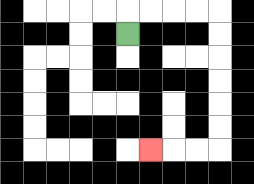{'start': '[5, 1]', 'end': '[6, 6]', 'path_directions': 'U,R,R,R,R,D,D,D,D,D,D,L,L,L', 'path_coordinates': '[[5, 1], [5, 0], [6, 0], [7, 0], [8, 0], [9, 0], [9, 1], [9, 2], [9, 3], [9, 4], [9, 5], [9, 6], [8, 6], [7, 6], [6, 6]]'}